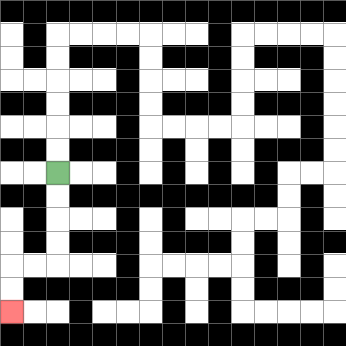{'start': '[2, 7]', 'end': '[0, 13]', 'path_directions': 'D,D,D,D,L,L,D,D', 'path_coordinates': '[[2, 7], [2, 8], [2, 9], [2, 10], [2, 11], [1, 11], [0, 11], [0, 12], [0, 13]]'}